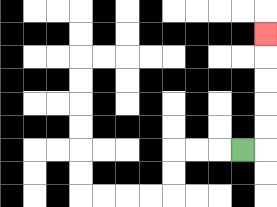{'start': '[10, 6]', 'end': '[11, 1]', 'path_directions': 'R,U,U,U,U,U', 'path_coordinates': '[[10, 6], [11, 6], [11, 5], [11, 4], [11, 3], [11, 2], [11, 1]]'}